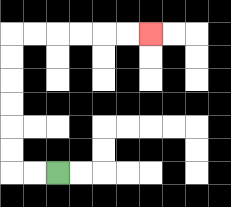{'start': '[2, 7]', 'end': '[6, 1]', 'path_directions': 'L,L,U,U,U,U,U,U,R,R,R,R,R,R', 'path_coordinates': '[[2, 7], [1, 7], [0, 7], [0, 6], [0, 5], [0, 4], [0, 3], [0, 2], [0, 1], [1, 1], [2, 1], [3, 1], [4, 1], [5, 1], [6, 1]]'}